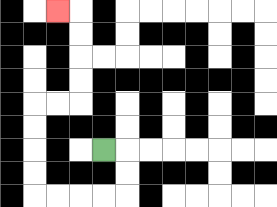{'start': '[4, 6]', 'end': '[2, 0]', 'path_directions': 'R,D,D,L,L,L,L,U,U,U,U,R,R,U,U,U,U,L', 'path_coordinates': '[[4, 6], [5, 6], [5, 7], [5, 8], [4, 8], [3, 8], [2, 8], [1, 8], [1, 7], [1, 6], [1, 5], [1, 4], [2, 4], [3, 4], [3, 3], [3, 2], [3, 1], [3, 0], [2, 0]]'}